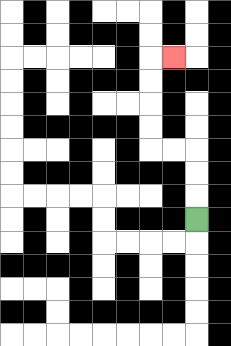{'start': '[8, 9]', 'end': '[7, 2]', 'path_directions': 'U,U,U,L,L,U,U,U,U,R', 'path_coordinates': '[[8, 9], [8, 8], [8, 7], [8, 6], [7, 6], [6, 6], [6, 5], [6, 4], [6, 3], [6, 2], [7, 2]]'}